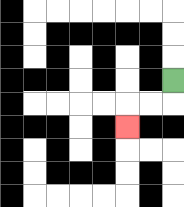{'start': '[7, 3]', 'end': '[5, 5]', 'path_directions': 'D,L,L,D', 'path_coordinates': '[[7, 3], [7, 4], [6, 4], [5, 4], [5, 5]]'}